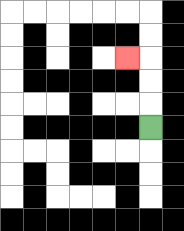{'start': '[6, 5]', 'end': '[5, 2]', 'path_directions': 'U,U,U,L', 'path_coordinates': '[[6, 5], [6, 4], [6, 3], [6, 2], [5, 2]]'}